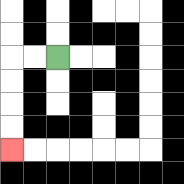{'start': '[2, 2]', 'end': '[0, 6]', 'path_directions': 'L,L,D,D,D,D', 'path_coordinates': '[[2, 2], [1, 2], [0, 2], [0, 3], [0, 4], [0, 5], [0, 6]]'}